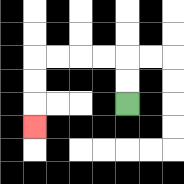{'start': '[5, 4]', 'end': '[1, 5]', 'path_directions': 'U,U,L,L,L,L,D,D,D', 'path_coordinates': '[[5, 4], [5, 3], [5, 2], [4, 2], [3, 2], [2, 2], [1, 2], [1, 3], [1, 4], [1, 5]]'}